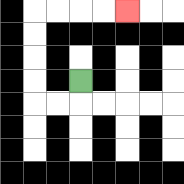{'start': '[3, 3]', 'end': '[5, 0]', 'path_directions': 'D,L,L,U,U,U,U,R,R,R,R', 'path_coordinates': '[[3, 3], [3, 4], [2, 4], [1, 4], [1, 3], [1, 2], [1, 1], [1, 0], [2, 0], [3, 0], [4, 0], [5, 0]]'}